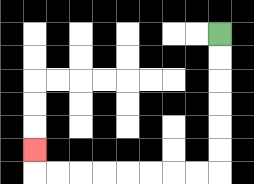{'start': '[9, 1]', 'end': '[1, 6]', 'path_directions': 'D,D,D,D,D,D,L,L,L,L,L,L,L,L,U', 'path_coordinates': '[[9, 1], [9, 2], [9, 3], [9, 4], [9, 5], [9, 6], [9, 7], [8, 7], [7, 7], [6, 7], [5, 7], [4, 7], [3, 7], [2, 7], [1, 7], [1, 6]]'}